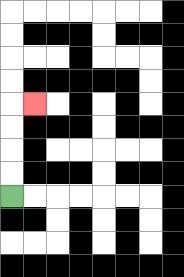{'start': '[0, 8]', 'end': '[1, 4]', 'path_directions': 'U,U,U,U,R', 'path_coordinates': '[[0, 8], [0, 7], [0, 6], [0, 5], [0, 4], [1, 4]]'}